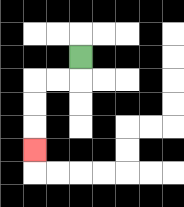{'start': '[3, 2]', 'end': '[1, 6]', 'path_directions': 'D,L,L,D,D,D', 'path_coordinates': '[[3, 2], [3, 3], [2, 3], [1, 3], [1, 4], [1, 5], [1, 6]]'}